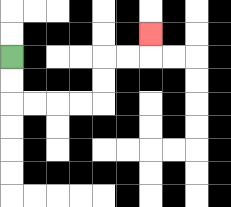{'start': '[0, 2]', 'end': '[6, 1]', 'path_directions': 'D,D,R,R,R,R,U,U,R,R,U', 'path_coordinates': '[[0, 2], [0, 3], [0, 4], [1, 4], [2, 4], [3, 4], [4, 4], [4, 3], [4, 2], [5, 2], [6, 2], [6, 1]]'}